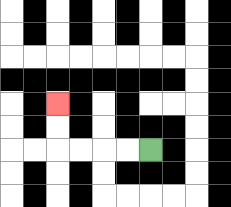{'start': '[6, 6]', 'end': '[2, 4]', 'path_directions': 'L,L,L,L,U,U', 'path_coordinates': '[[6, 6], [5, 6], [4, 6], [3, 6], [2, 6], [2, 5], [2, 4]]'}